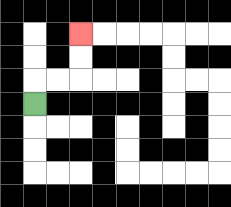{'start': '[1, 4]', 'end': '[3, 1]', 'path_directions': 'U,R,R,U,U', 'path_coordinates': '[[1, 4], [1, 3], [2, 3], [3, 3], [3, 2], [3, 1]]'}